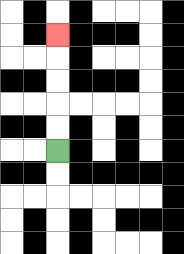{'start': '[2, 6]', 'end': '[2, 1]', 'path_directions': 'U,U,U,U,U', 'path_coordinates': '[[2, 6], [2, 5], [2, 4], [2, 3], [2, 2], [2, 1]]'}